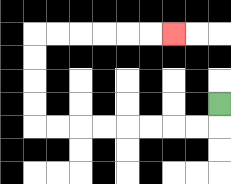{'start': '[9, 4]', 'end': '[7, 1]', 'path_directions': 'D,L,L,L,L,L,L,L,L,U,U,U,U,R,R,R,R,R,R', 'path_coordinates': '[[9, 4], [9, 5], [8, 5], [7, 5], [6, 5], [5, 5], [4, 5], [3, 5], [2, 5], [1, 5], [1, 4], [1, 3], [1, 2], [1, 1], [2, 1], [3, 1], [4, 1], [5, 1], [6, 1], [7, 1]]'}